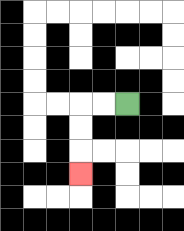{'start': '[5, 4]', 'end': '[3, 7]', 'path_directions': 'L,L,D,D,D', 'path_coordinates': '[[5, 4], [4, 4], [3, 4], [3, 5], [3, 6], [3, 7]]'}